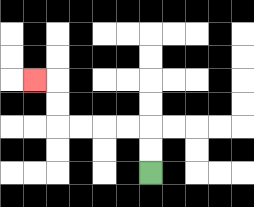{'start': '[6, 7]', 'end': '[1, 3]', 'path_directions': 'U,U,L,L,L,L,U,U,L', 'path_coordinates': '[[6, 7], [6, 6], [6, 5], [5, 5], [4, 5], [3, 5], [2, 5], [2, 4], [2, 3], [1, 3]]'}